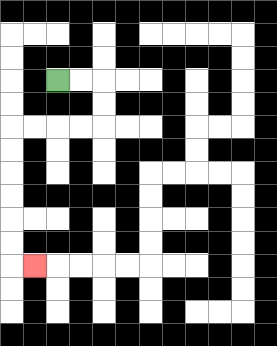{'start': '[2, 3]', 'end': '[1, 11]', 'path_directions': 'R,R,D,D,L,L,L,L,D,D,D,D,D,D,R', 'path_coordinates': '[[2, 3], [3, 3], [4, 3], [4, 4], [4, 5], [3, 5], [2, 5], [1, 5], [0, 5], [0, 6], [0, 7], [0, 8], [0, 9], [0, 10], [0, 11], [1, 11]]'}